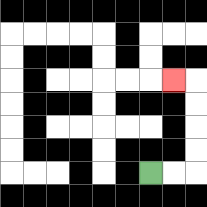{'start': '[6, 7]', 'end': '[7, 3]', 'path_directions': 'R,R,U,U,U,U,L', 'path_coordinates': '[[6, 7], [7, 7], [8, 7], [8, 6], [8, 5], [8, 4], [8, 3], [7, 3]]'}